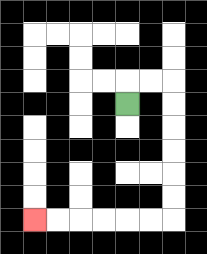{'start': '[5, 4]', 'end': '[1, 9]', 'path_directions': 'U,R,R,D,D,D,D,D,D,L,L,L,L,L,L', 'path_coordinates': '[[5, 4], [5, 3], [6, 3], [7, 3], [7, 4], [7, 5], [7, 6], [7, 7], [7, 8], [7, 9], [6, 9], [5, 9], [4, 9], [3, 9], [2, 9], [1, 9]]'}